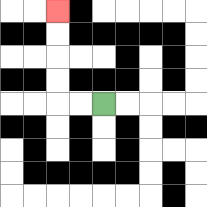{'start': '[4, 4]', 'end': '[2, 0]', 'path_directions': 'L,L,U,U,U,U', 'path_coordinates': '[[4, 4], [3, 4], [2, 4], [2, 3], [2, 2], [2, 1], [2, 0]]'}